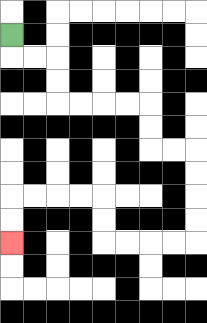{'start': '[0, 1]', 'end': '[0, 10]', 'path_directions': 'D,R,R,D,D,R,R,R,R,D,D,R,R,D,D,D,D,L,L,L,L,U,U,L,L,L,L,D,D', 'path_coordinates': '[[0, 1], [0, 2], [1, 2], [2, 2], [2, 3], [2, 4], [3, 4], [4, 4], [5, 4], [6, 4], [6, 5], [6, 6], [7, 6], [8, 6], [8, 7], [8, 8], [8, 9], [8, 10], [7, 10], [6, 10], [5, 10], [4, 10], [4, 9], [4, 8], [3, 8], [2, 8], [1, 8], [0, 8], [0, 9], [0, 10]]'}